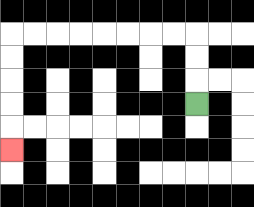{'start': '[8, 4]', 'end': '[0, 6]', 'path_directions': 'U,U,U,L,L,L,L,L,L,L,L,D,D,D,D,D', 'path_coordinates': '[[8, 4], [8, 3], [8, 2], [8, 1], [7, 1], [6, 1], [5, 1], [4, 1], [3, 1], [2, 1], [1, 1], [0, 1], [0, 2], [0, 3], [0, 4], [0, 5], [0, 6]]'}